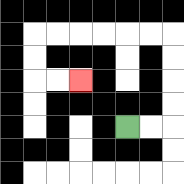{'start': '[5, 5]', 'end': '[3, 3]', 'path_directions': 'R,R,U,U,U,U,L,L,L,L,L,L,D,D,R,R', 'path_coordinates': '[[5, 5], [6, 5], [7, 5], [7, 4], [7, 3], [7, 2], [7, 1], [6, 1], [5, 1], [4, 1], [3, 1], [2, 1], [1, 1], [1, 2], [1, 3], [2, 3], [3, 3]]'}